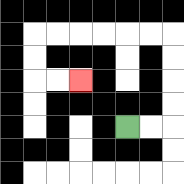{'start': '[5, 5]', 'end': '[3, 3]', 'path_directions': 'R,R,U,U,U,U,L,L,L,L,L,L,D,D,R,R', 'path_coordinates': '[[5, 5], [6, 5], [7, 5], [7, 4], [7, 3], [7, 2], [7, 1], [6, 1], [5, 1], [4, 1], [3, 1], [2, 1], [1, 1], [1, 2], [1, 3], [2, 3], [3, 3]]'}